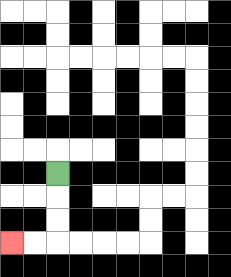{'start': '[2, 7]', 'end': '[0, 10]', 'path_directions': 'D,D,D,L,L', 'path_coordinates': '[[2, 7], [2, 8], [2, 9], [2, 10], [1, 10], [0, 10]]'}